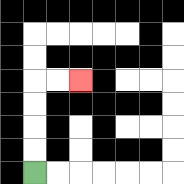{'start': '[1, 7]', 'end': '[3, 3]', 'path_directions': 'U,U,U,U,R,R', 'path_coordinates': '[[1, 7], [1, 6], [1, 5], [1, 4], [1, 3], [2, 3], [3, 3]]'}